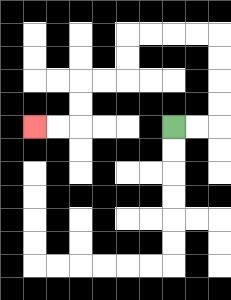{'start': '[7, 5]', 'end': '[1, 5]', 'path_directions': 'R,R,U,U,U,U,L,L,L,L,D,D,L,L,D,D,L,L', 'path_coordinates': '[[7, 5], [8, 5], [9, 5], [9, 4], [9, 3], [9, 2], [9, 1], [8, 1], [7, 1], [6, 1], [5, 1], [5, 2], [5, 3], [4, 3], [3, 3], [3, 4], [3, 5], [2, 5], [1, 5]]'}